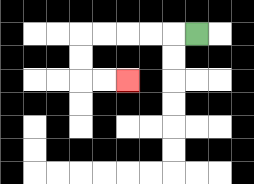{'start': '[8, 1]', 'end': '[5, 3]', 'path_directions': 'L,L,L,L,L,D,D,R,R', 'path_coordinates': '[[8, 1], [7, 1], [6, 1], [5, 1], [4, 1], [3, 1], [3, 2], [3, 3], [4, 3], [5, 3]]'}